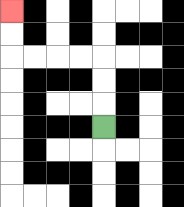{'start': '[4, 5]', 'end': '[0, 0]', 'path_directions': 'U,U,U,L,L,L,L,U,U', 'path_coordinates': '[[4, 5], [4, 4], [4, 3], [4, 2], [3, 2], [2, 2], [1, 2], [0, 2], [0, 1], [0, 0]]'}